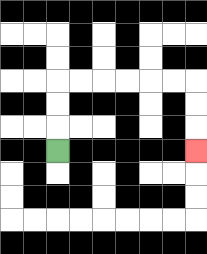{'start': '[2, 6]', 'end': '[8, 6]', 'path_directions': 'U,U,U,R,R,R,R,R,R,D,D,D', 'path_coordinates': '[[2, 6], [2, 5], [2, 4], [2, 3], [3, 3], [4, 3], [5, 3], [6, 3], [7, 3], [8, 3], [8, 4], [8, 5], [8, 6]]'}